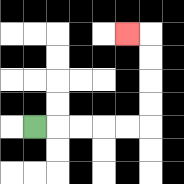{'start': '[1, 5]', 'end': '[5, 1]', 'path_directions': 'R,R,R,R,R,U,U,U,U,L', 'path_coordinates': '[[1, 5], [2, 5], [3, 5], [4, 5], [5, 5], [6, 5], [6, 4], [6, 3], [6, 2], [6, 1], [5, 1]]'}